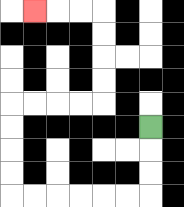{'start': '[6, 5]', 'end': '[1, 0]', 'path_directions': 'D,D,D,L,L,L,L,L,L,U,U,U,U,R,R,R,R,U,U,U,U,L,L,L', 'path_coordinates': '[[6, 5], [6, 6], [6, 7], [6, 8], [5, 8], [4, 8], [3, 8], [2, 8], [1, 8], [0, 8], [0, 7], [0, 6], [0, 5], [0, 4], [1, 4], [2, 4], [3, 4], [4, 4], [4, 3], [4, 2], [4, 1], [4, 0], [3, 0], [2, 0], [1, 0]]'}